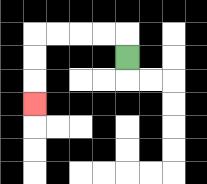{'start': '[5, 2]', 'end': '[1, 4]', 'path_directions': 'U,L,L,L,L,D,D,D', 'path_coordinates': '[[5, 2], [5, 1], [4, 1], [3, 1], [2, 1], [1, 1], [1, 2], [1, 3], [1, 4]]'}